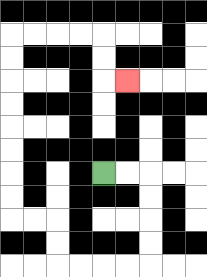{'start': '[4, 7]', 'end': '[5, 3]', 'path_directions': 'R,R,D,D,D,D,L,L,L,L,U,U,L,L,U,U,U,U,U,U,U,U,R,R,R,R,D,D,R', 'path_coordinates': '[[4, 7], [5, 7], [6, 7], [6, 8], [6, 9], [6, 10], [6, 11], [5, 11], [4, 11], [3, 11], [2, 11], [2, 10], [2, 9], [1, 9], [0, 9], [0, 8], [0, 7], [0, 6], [0, 5], [0, 4], [0, 3], [0, 2], [0, 1], [1, 1], [2, 1], [3, 1], [4, 1], [4, 2], [4, 3], [5, 3]]'}